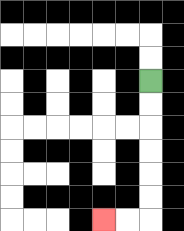{'start': '[6, 3]', 'end': '[4, 9]', 'path_directions': 'D,D,D,D,D,D,L,L', 'path_coordinates': '[[6, 3], [6, 4], [6, 5], [6, 6], [6, 7], [6, 8], [6, 9], [5, 9], [4, 9]]'}